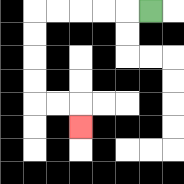{'start': '[6, 0]', 'end': '[3, 5]', 'path_directions': 'L,L,L,L,L,D,D,D,D,R,R,D', 'path_coordinates': '[[6, 0], [5, 0], [4, 0], [3, 0], [2, 0], [1, 0], [1, 1], [1, 2], [1, 3], [1, 4], [2, 4], [3, 4], [3, 5]]'}